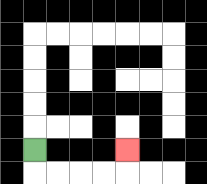{'start': '[1, 6]', 'end': '[5, 6]', 'path_directions': 'D,R,R,R,R,U', 'path_coordinates': '[[1, 6], [1, 7], [2, 7], [3, 7], [4, 7], [5, 7], [5, 6]]'}